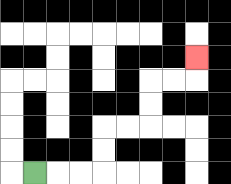{'start': '[1, 7]', 'end': '[8, 2]', 'path_directions': 'R,R,R,U,U,R,R,U,U,R,R,U', 'path_coordinates': '[[1, 7], [2, 7], [3, 7], [4, 7], [4, 6], [4, 5], [5, 5], [6, 5], [6, 4], [6, 3], [7, 3], [8, 3], [8, 2]]'}